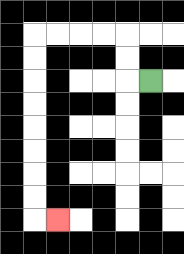{'start': '[6, 3]', 'end': '[2, 9]', 'path_directions': 'L,U,U,L,L,L,L,D,D,D,D,D,D,D,D,R', 'path_coordinates': '[[6, 3], [5, 3], [5, 2], [5, 1], [4, 1], [3, 1], [2, 1], [1, 1], [1, 2], [1, 3], [1, 4], [1, 5], [1, 6], [1, 7], [1, 8], [1, 9], [2, 9]]'}